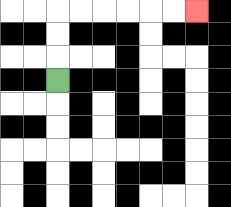{'start': '[2, 3]', 'end': '[8, 0]', 'path_directions': 'U,U,U,R,R,R,R,R,R', 'path_coordinates': '[[2, 3], [2, 2], [2, 1], [2, 0], [3, 0], [4, 0], [5, 0], [6, 0], [7, 0], [8, 0]]'}